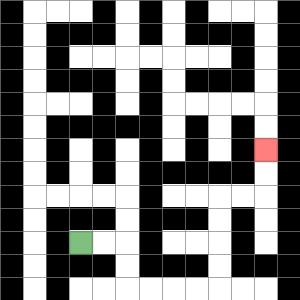{'start': '[3, 10]', 'end': '[11, 6]', 'path_directions': 'R,R,D,D,R,R,R,R,U,U,U,U,R,R,U,U', 'path_coordinates': '[[3, 10], [4, 10], [5, 10], [5, 11], [5, 12], [6, 12], [7, 12], [8, 12], [9, 12], [9, 11], [9, 10], [9, 9], [9, 8], [10, 8], [11, 8], [11, 7], [11, 6]]'}